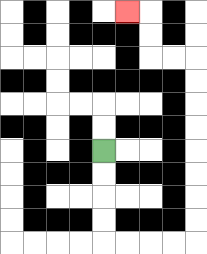{'start': '[4, 6]', 'end': '[5, 0]', 'path_directions': 'D,D,D,D,R,R,R,R,U,U,U,U,U,U,U,U,L,L,U,U,L', 'path_coordinates': '[[4, 6], [4, 7], [4, 8], [4, 9], [4, 10], [5, 10], [6, 10], [7, 10], [8, 10], [8, 9], [8, 8], [8, 7], [8, 6], [8, 5], [8, 4], [8, 3], [8, 2], [7, 2], [6, 2], [6, 1], [6, 0], [5, 0]]'}